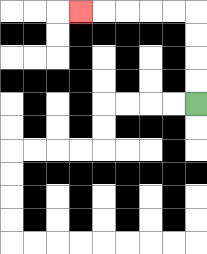{'start': '[8, 4]', 'end': '[3, 0]', 'path_directions': 'U,U,U,U,L,L,L,L,L', 'path_coordinates': '[[8, 4], [8, 3], [8, 2], [8, 1], [8, 0], [7, 0], [6, 0], [5, 0], [4, 0], [3, 0]]'}